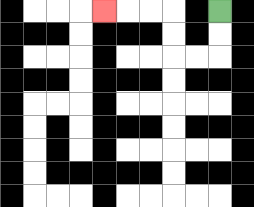{'start': '[9, 0]', 'end': '[4, 0]', 'path_directions': 'D,D,L,L,U,U,L,L,L', 'path_coordinates': '[[9, 0], [9, 1], [9, 2], [8, 2], [7, 2], [7, 1], [7, 0], [6, 0], [5, 0], [4, 0]]'}